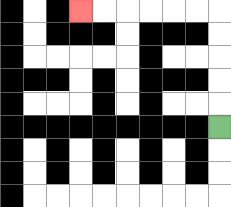{'start': '[9, 5]', 'end': '[3, 0]', 'path_directions': 'U,U,U,U,U,L,L,L,L,L,L', 'path_coordinates': '[[9, 5], [9, 4], [9, 3], [9, 2], [9, 1], [9, 0], [8, 0], [7, 0], [6, 0], [5, 0], [4, 0], [3, 0]]'}